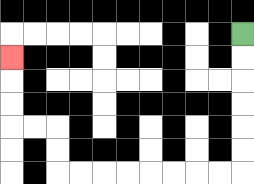{'start': '[10, 1]', 'end': '[0, 2]', 'path_directions': 'D,D,D,D,D,D,L,L,L,L,L,L,L,L,U,U,L,L,U,U,U', 'path_coordinates': '[[10, 1], [10, 2], [10, 3], [10, 4], [10, 5], [10, 6], [10, 7], [9, 7], [8, 7], [7, 7], [6, 7], [5, 7], [4, 7], [3, 7], [2, 7], [2, 6], [2, 5], [1, 5], [0, 5], [0, 4], [0, 3], [0, 2]]'}